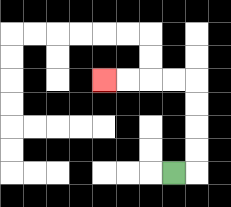{'start': '[7, 7]', 'end': '[4, 3]', 'path_directions': 'R,U,U,U,U,L,L,L,L', 'path_coordinates': '[[7, 7], [8, 7], [8, 6], [8, 5], [8, 4], [8, 3], [7, 3], [6, 3], [5, 3], [4, 3]]'}